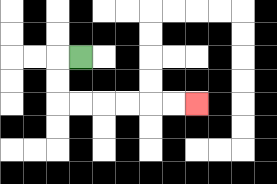{'start': '[3, 2]', 'end': '[8, 4]', 'path_directions': 'L,D,D,R,R,R,R,R,R', 'path_coordinates': '[[3, 2], [2, 2], [2, 3], [2, 4], [3, 4], [4, 4], [5, 4], [6, 4], [7, 4], [8, 4]]'}